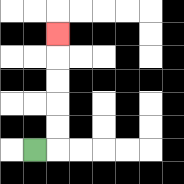{'start': '[1, 6]', 'end': '[2, 1]', 'path_directions': 'R,U,U,U,U,U', 'path_coordinates': '[[1, 6], [2, 6], [2, 5], [2, 4], [2, 3], [2, 2], [2, 1]]'}